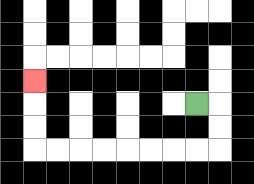{'start': '[8, 4]', 'end': '[1, 3]', 'path_directions': 'R,D,D,L,L,L,L,L,L,L,L,U,U,U', 'path_coordinates': '[[8, 4], [9, 4], [9, 5], [9, 6], [8, 6], [7, 6], [6, 6], [5, 6], [4, 6], [3, 6], [2, 6], [1, 6], [1, 5], [1, 4], [1, 3]]'}